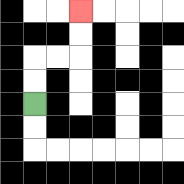{'start': '[1, 4]', 'end': '[3, 0]', 'path_directions': 'U,U,R,R,U,U', 'path_coordinates': '[[1, 4], [1, 3], [1, 2], [2, 2], [3, 2], [3, 1], [3, 0]]'}